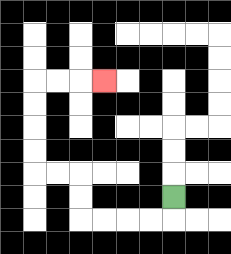{'start': '[7, 8]', 'end': '[4, 3]', 'path_directions': 'D,L,L,L,L,U,U,L,L,U,U,U,U,R,R,R', 'path_coordinates': '[[7, 8], [7, 9], [6, 9], [5, 9], [4, 9], [3, 9], [3, 8], [3, 7], [2, 7], [1, 7], [1, 6], [1, 5], [1, 4], [1, 3], [2, 3], [3, 3], [4, 3]]'}